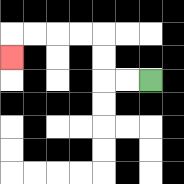{'start': '[6, 3]', 'end': '[0, 2]', 'path_directions': 'L,L,U,U,L,L,L,L,D', 'path_coordinates': '[[6, 3], [5, 3], [4, 3], [4, 2], [4, 1], [3, 1], [2, 1], [1, 1], [0, 1], [0, 2]]'}